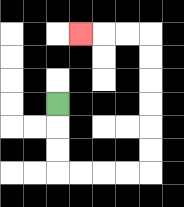{'start': '[2, 4]', 'end': '[3, 1]', 'path_directions': 'D,D,D,R,R,R,R,U,U,U,U,U,U,L,L,L', 'path_coordinates': '[[2, 4], [2, 5], [2, 6], [2, 7], [3, 7], [4, 7], [5, 7], [6, 7], [6, 6], [6, 5], [6, 4], [6, 3], [6, 2], [6, 1], [5, 1], [4, 1], [3, 1]]'}